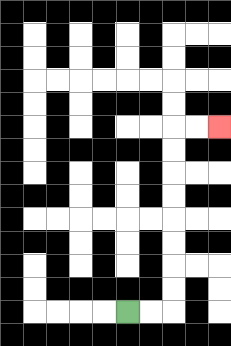{'start': '[5, 13]', 'end': '[9, 5]', 'path_directions': 'R,R,U,U,U,U,U,U,U,U,R,R', 'path_coordinates': '[[5, 13], [6, 13], [7, 13], [7, 12], [7, 11], [7, 10], [7, 9], [7, 8], [7, 7], [7, 6], [7, 5], [8, 5], [9, 5]]'}